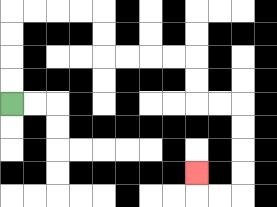{'start': '[0, 4]', 'end': '[8, 7]', 'path_directions': 'U,U,U,U,R,R,R,R,D,D,R,R,R,R,D,D,R,R,D,D,D,D,L,L,U', 'path_coordinates': '[[0, 4], [0, 3], [0, 2], [0, 1], [0, 0], [1, 0], [2, 0], [3, 0], [4, 0], [4, 1], [4, 2], [5, 2], [6, 2], [7, 2], [8, 2], [8, 3], [8, 4], [9, 4], [10, 4], [10, 5], [10, 6], [10, 7], [10, 8], [9, 8], [8, 8], [8, 7]]'}